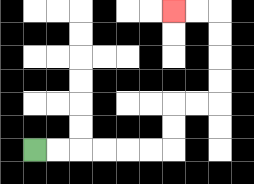{'start': '[1, 6]', 'end': '[7, 0]', 'path_directions': 'R,R,R,R,R,R,U,U,R,R,U,U,U,U,L,L', 'path_coordinates': '[[1, 6], [2, 6], [3, 6], [4, 6], [5, 6], [6, 6], [7, 6], [7, 5], [7, 4], [8, 4], [9, 4], [9, 3], [9, 2], [9, 1], [9, 0], [8, 0], [7, 0]]'}